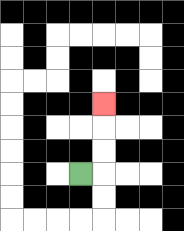{'start': '[3, 7]', 'end': '[4, 4]', 'path_directions': 'R,U,U,U', 'path_coordinates': '[[3, 7], [4, 7], [4, 6], [4, 5], [4, 4]]'}